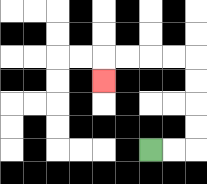{'start': '[6, 6]', 'end': '[4, 3]', 'path_directions': 'R,R,U,U,U,U,L,L,L,L,D', 'path_coordinates': '[[6, 6], [7, 6], [8, 6], [8, 5], [8, 4], [8, 3], [8, 2], [7, 2], [6, 2], [5, 2], [4, 2], [4, 3]]'}